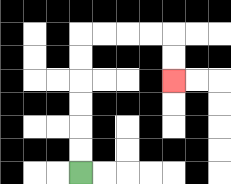{'start': '[3, 7]', 'end': '[7, 3]', 'path_directions': 'U,U,U,U,U,U,R,R,R,R,D,D', 'path_coordinates': '[[3, 7], [3, 6], [3, 5], [3, 4], [3, 3], [3, 2], [3, 1], [4, 1], [5, 1], [6, 1], [7, 1], [7, 2], [7, 3]]'}